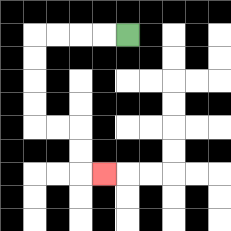{'start': '[5, 1]', 'end': '[4, 7]', 'path_directions': 'L,L,L,L,D,D,D,D,R,R,D,D,R', 'path_coordinates': '[[5, 1], [4, 1], [3, 1], [2, 1], [1, 1], [1, 2], [1, 3], [1, 4], [1, 5], [2, 5], [3, 5], [3, 6], [3, 7], [4, 7]]'}